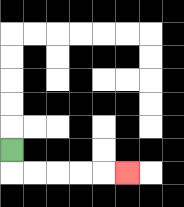{'start': '[0, 6]', 'end': '[5, 7]', 'path_directions': 'D,R,R,R,R,R', 'path_coordinates': '[[0, 6], [0, 7], [1, 7], [2, 7], [3, 7], [4, 7], [5, 7]]'}